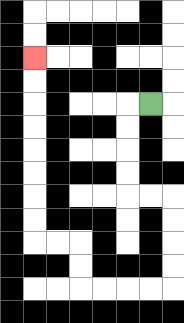{'start': '[6, 4]', 'end': '[1, 2]', 'path_directions': 'L,D,D,D,D,R,R,D,D,D,D,L,L,L,L,U,U,L,L,U,U,U,U,U,U,U,U', 'path_coordinates': '[[6, 4], [5, 4], [5, 5], [5, 6], [5, 7], [5, 8], [6, 8], [7, 8], [7, 9], [7, 10], [7, 11], [7, 12], [6, 12], [5, 12], [4, 12], [3, 12], [3, 11], [3, 10], [2, 10], [1, 10], [1, 9], [1, 8], [1, 7], [1, 6], [1, 5], [1, 4], [1, 3], [1, 2]]'}